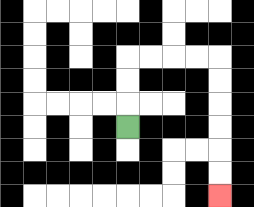{'start': '[5, 5]', 'end': '[9, 8]', 'path_directions': 'U,U,U,R,R,R,R,D,D,D,D,D,D', 'path_coordinates': '[[5, 5], [5, 4], [5, 3], [5, 2], [6, 2], [7, 2], [8, 2], [9, 2], [9, 3], [9, 4], [9, 5], [9, 6], [9, 7], [9, 8]]'}